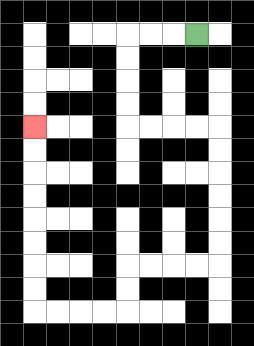{'start': '[8, 1]', 'end': '[1, 5]', 'path_directions': 'L,L,L,D,D,D,D,R,R,R,R,D,D,D,D,D,D,L,L,L,L,D,D,L,L,L,L,U,U,U,U,U,U,U,U', 'path_coordinates': '[[8, 1], [7, 1], [6, 1], [5, 1], [5, 2], [5, 3], [5, 4], [5, 5], [6, 5], [7, 5], [8, 5], [9, 5], [9, 6], [9, 7], [9, 8], [9, 9], [9, 10], [9, 11], [8, 11], [7, 11], [6, 11], [5, 11], [5, 12], [5, 13], [4, 13], [3, 13], [2, 13], [1, 13], [1, 12], [1, 11], [1, 10], [1, 9], [1, 8], [1, 7], [1, 6], [1, 5]]'}